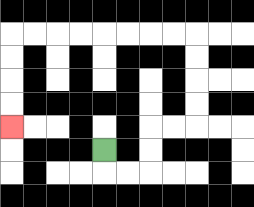{'start': '[4, 6]', 'end': '[0, 5]', 'path_directions': 'D,R,R,U,U,R,R,U,U,U,U,L,L,L,L,L,L,L,L,D,D,D,D', 'path_coordinates': '[[4, 6], [4, 7], [5, 7], [6, 7], [6, 6], [6, 5], [7, 5], [8, 5], [8, 4], [8, 3], [8, 2], [8, 1], [7, 1], [6, 1], [5, 1], [4, 1], [3, 1], [2, 1], [1, 1], [0, 1], [0, 2], [0, 3], [0, 4], [0, 5]]'}